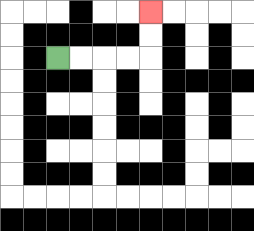{'start': '[2, 2]', 'end': '[6, 0]', 'path_directions': 'R,R,R,R,U,U', 'path_coordinates': '[[2, 2], [3, 2], [4, 2], [5, 2], [6, 2], [6, 1], [6, 0]]'}